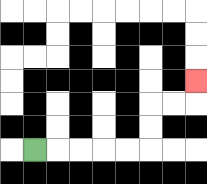{'start': '[1, 6]', 'end': '[8, 3]', 'path_directions': 'R,R,R,R,R,U,U,R,R,U', 'path_coordinates': '[[1, 6], [2, 6], [3, 6], [4, 6], [5, 6], [6, 6], [6, 5], [6, 4], [7, 4], [8, 4], [8, 3]]'}